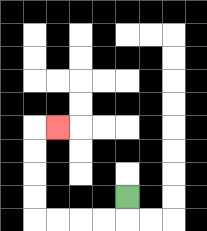{'start': '[5, 8]', 'end': '[2, 5]', 'path_directions': 'D,L,L,L,L,U,U,U,U,R', 'path_coordinates': '[[5, 8], [5, 9], [4, 9], [3, 9], [2, 9], [1, 9], [1, 8], [1, 7], [1, 6], [1, 5], [2, 5]]'}